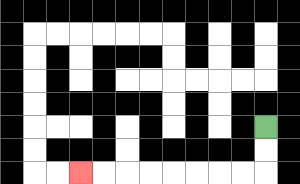{'start': '[11, 5]', 'end': '[3, 7]', 'path_directions': 'D,D,L,L,L,L,L,L,L,L', 'path_coordinates': '[[11, 5], [11, 6], [11, 7], [10, 7], [9, 7], [8, 7], [7, 7], [6, 7], [5, 7], [4, 7], [3, 7]]'}